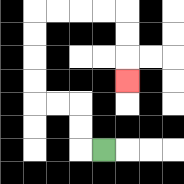{'start': '[4, 6]', 'end': '[5, 3]', 'path_directions': 'L,U,U,L,L,U,U,U,U,R,R,R,R,D,D,D', 'path_coordinates': '[[4, 6], [3, 6], [3, 5], [3, 4], [2, 4], [1, 4], [1, 3], [1, 2], [1, 1], [1, 0], [2, 0], [3, 0], [4, 0], [5, 0], [5, 1], [5, 2], [5, 3]]'}